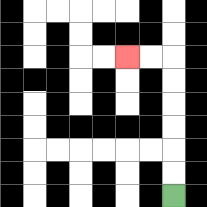{'start': '[7, 8]', 'end': '[5, 2]', 'path_directions': 'U,U,U,U,U,U,L,L', 'path_coordinates': '[[7, 8], [7, 7], [7, 6], [7, 5], [7, 4], [7, 3], [7, 2], [6, 2], [5, 2]]'}